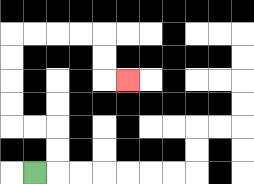{'start': '[1, 7]', 'end': '[5, 3]', 'path_directions': 'R,U,U,L,L,U,U,U,U,R,R,R,R,D,D,R', 'path_coordinates': '[[1, 7], [2, 7], [2, 6], [2, 5], [1, 5], [0, 5], [0, 4], [0, 3], [0, 2], [0, 1], [1, 1], [2, 1], [3, 1], [4, 1], [4, 2], [4, 3], [5, 3]]'}